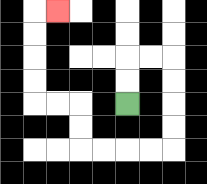{'start': '[5, 4]', 'end': '[2, 0]', 'path_directions': 'U,U,R,R,D,D,D,D,L,L,L,L,U,U,L,L,U,U,U,U,R', 'path_coordinates': '[[5, 4], [5, 3], [5, 2], [6, 2], [7, 2], [7, 3], [7, 4], [7, 5], [7, 6], [6, 6], [5, 6], [4, 6], [3, 6], [3, 5], [3, 4], [2, 4], [1, 4], [1, 3], [1, 2], [1, 1], [1, 0], [2, 0]]'}